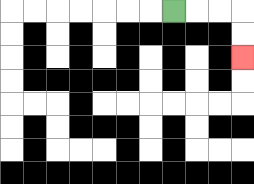{'start': '[7, 0]', 'end': '[10, 2]', 'path_directions': 'R,R,R,D,D', 'path_coordinates': '[[7, 0], [8, 0], [9, 0], [10, 0], [10, 1], [10, 2]]'}